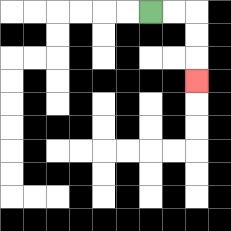{'start': '[6, 0]', 'end': '[8, 3]', 'path_directions': 'R,R,D,D,D', 'path_coordinates': '[[6, 0], [7, 0], [8, 0], [8, 1], [8, 2], [8, 3]]'}